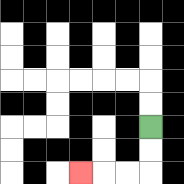{'start': '[6, 5]', 'end': '[3, 7]', 'path_directions': 'D,D,L,L,L', 'path_coordinates': '[[6, 5], [6, 6], [6, 7], [5, 7], [4, 7], [3, 7]]'}